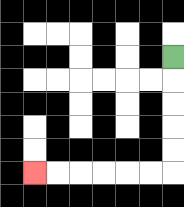{'start': '[7, 2]', 'end': '[1, 7]', 'path_directions': 'D,D,D,D,D,L,L,L,L,L,L', 'path_coordinates': '[[7, 2], [7, 3], [7, 4], [7, 5], [7, 6], [7, 7], [6, 7], [5, 7], [4, 7], [3, 7], [2, 7], [1, 7]]'}